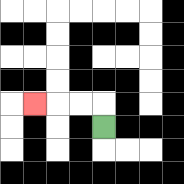{'start': '[4, 5]', 'end': '[1, 4]', 'path_directions': 'U,L,L,L', 'path_coordinates': '[[4, 5], [4, 4], [3, 4], [2, 4], [1, 4]]'}